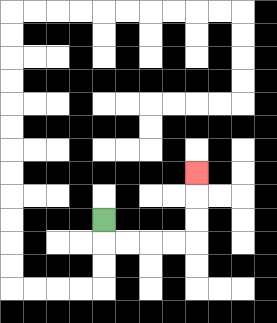{'start': '[4, 9]', 'end': '[8, 7]', 'path_directions': 'D,R,R,R,R,U,U,U', 'path_coordinates': '[[4, 9], [4, 10], [5, 10], [6, 10], [7, 10], [8, 10], [8, 9], [8, 8], [8, 7]]'}